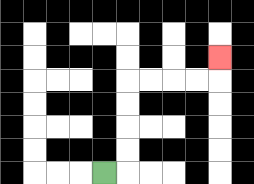{'start': '[4, 7]', 'end': '[9, 2]', 'path_directions': 'R,U,U,U,U,R,R,R,R,U', 'path_coordinates': '[[4, 7], [5, 7], [5, 6], [5, 5], [5, 4], [5, 3], [6, 3], [7, 3], [8, 3], [9, 3], [9, 2]]'}